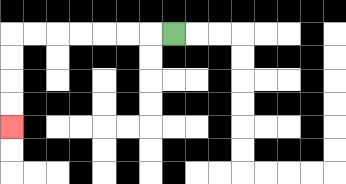{'start': '[7, 1]', 'end': '[0, 5]', 'path_directions': 'L,L,L,L,L,L,L,D,D,D,D', 'path_coordinates': '[[7, 1], [6, 1], [5, 1], [4, 1], [3, 1], [2, 1], [1, 1], [0, 1], [0, 2], [0, 3], [0, 4], [0, 5]]'}